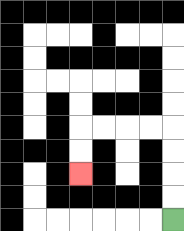{'start': '[7, 9]', 'end': '[3, 7]', 'path_directions': 'U,U,U,U,L,L,L,L,D,D', 'path_coordinates': '[[7, 9], [7, 8], [7, 7], [7, 6], [7, 5], [6, 5], [5, 5], [4, 5], [3, 5], [3, 6], [3, 7]]'}